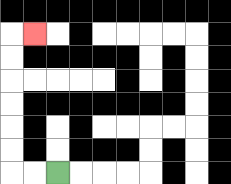{'start': '[2, 7]', 'end': '[1, 1]', 'path_directions': 'L,L,U,U,U,U,U,U,R', 'path_coordinates': '[[2, 7], [1, 7], [0, 7], [0, 6], [0, 5], [0, 4], [0, 3], [0, 2], [0, 1], [1, 1]]'}